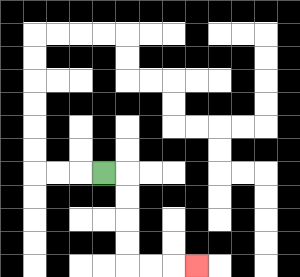{'start': '[4, 7]', 'end': '[8, 11]', 'path_directions': 'R,D,D,D,D,R,R,R', 'path_coordinates': '[[4, 7], [5, 7], [5, 8], [5, 9], [5, 10], [5, 11], [6, 11], [7, 11], [8, 11]]'}